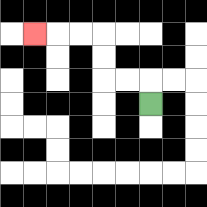{'start': '[6, 4]', 'end': '[1, 1]', 'path_directions': 'U,L,L,U,U,L,L,L', 'path_coordinates': '[[6, 4], [6, 3], [5, 3], [4, 3], [4, 2], [4, 1], [3, 1], [2, 1], [1, 1]]'}